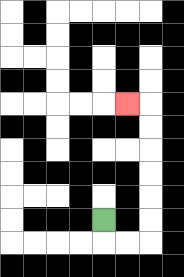{'start': '[4, 9]', 'end': '[5, 4]', 'path_directions': 'D,R,R,U,U,U,U,U,U,L', 'path_coordinates': '[[4, 9], [4, 10], [5, 10], [6, 10], [6, 9], [6, 8], [6, 7], [6, 6], [6, 5], [6, 4], [5, 4]]'}